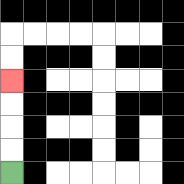{'start': '[0, 7]', 'end': '[0, 3]', 'path_directions': 'U,U,U,U', 'path_coordinates': '[[0, 7], [0, 6], [0, 5], [0, 4], [0, 3]]'}